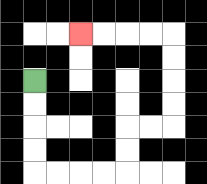{'start': '[1, 3]', 'end': '[3, 1]', 'path_directions': 'D,D,D,D,R,R,R,R,U,U,R,R,U,U,U,U,L,L,L,L', 'path_coordinates': '[[1, 3], [1, 4], [1, 5], [1, 6], [1, 7], [2, 7], [3, 7], [4, 7], [5, 7], [5, 6], [5, 5], [6, 5], [7, 5], [7, 4], [7, 3], [7, 2], [7, 1], [6, 1], [5, 1], [4, 1], [3, 1]]'}